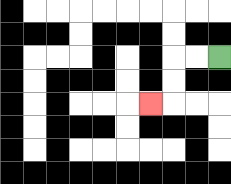{'start': '[9, 2]', 'end': '[6, 4]', 'path_directions': 'L,L,D,D,L', 'path_coordinates': '[[9, 2], [8, 2], [7, 2], [7, 3], [7, 4], [6, 4]]'}